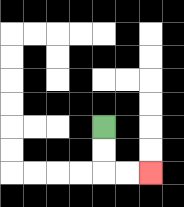{'start': '[4, 5]', 'end': '[6, 7]', 'path_directions': 'D,D,R,R', 'path_coordinates': '[[4, 5], [4, 6], [4, 7], [5, 7], [6, 7]]'}